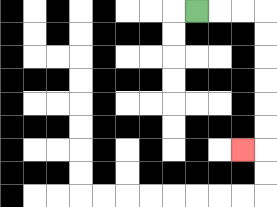{'start': '[8, 0]', 'end': '[10, 6]', 'path_directions': 'R,R,R,D,D,D,D,D,D,L', 'path_coordinates': '[[8, 0], [9, 0], [10, 0], [11, 0], [11, 1], [11, 2], [11, 3], [11, 4], [11, 5], [11, 6], [10, 6]]'}